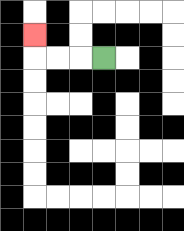{'start': '[4, 2]', 'end': '[1, 1]', 'path_directions': 'L,L,L,U', 'path_coordinates': '[[4, 2], [3, 2], [2, 2], [1, 2], [1, 1]]'}